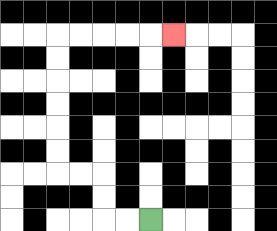{'start': '[6, 9]', 'end': '[7, 1]', 'path_directions': 'L,L,U,U,L,L,U,U,U,U,U,U,R,R,R,R,R', 'path_coordinates': '[[6, 9], [5, 9], [4, 9], [4, 8], [4, 7], [3, 7], [2, 7], [2, 6], [2, 5], [2, 4], [2, 3], [2, 2], [2, 1], [3, 1], [4, 1], [5, 1], [6, 1], [7, 1]]'}